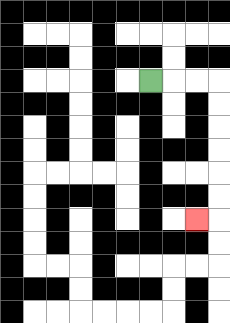{'start': '[6, 3]', 'end': '[8, 9]', 'path_directions': 'R,R,R,D,D,D,D,D,D,L', 'path_coordinates': '[[6, 3], [7, 3], [8, 3], [9, 3], [9, 4], [9, 5], [9, 6], [9, 7], [9, 8], [9, 9], [8, 9]]'}